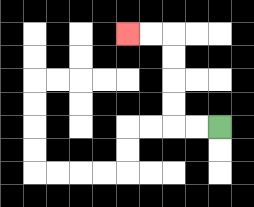{'start': '[9, 5]', 'end': '[5, 1]', 'path_directions': 'L,L,U,U,U,U,L,L', 'path_coordinates': '[[9, 5], [8, 5], [7, 5], [7, 4], [7, 3], [7, 2], [7, 1], [6, 1], [5, 1]]'}